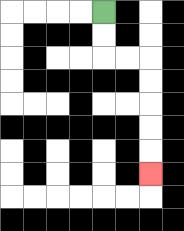{'start': '[4, 0]', 'end': '[6, 7]', 'path_directions': 'D,D,R,R,D,D,D,D,D', 'path_coordinates': '[[4, 0], [4, 1], [4, 2], [5, 2], [6, 2], [6, 3], [6, 4], [6, 5], [6, 6], [6, 7]]'}